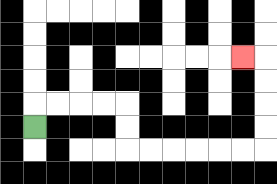{'start': '[1, 5]', 'end': '[10, 2]', 'path_directions': 'U,R,R,R,R,D,D,R,R,R,R,R,R,U,U,U,U,L', 'path_coordinates': '[[1, 5], [1, 4], [2, 4], [3, 4], [4, 4], [5, 4], [5, 5], [5, 6], [6, 6], [7, 6], [8, 6], [9, 6], [10, 6], [11, 6], [11, 5], [11, 4], [11, 3], [11, 2], [10, 2]]'}